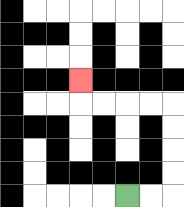{'start': '[5, 8]', 'end': '[3, 3]', 'path_directions': 'R,R,U,U,U,U,L,L,L,L,U', 'path_coordinates': '[[5, 8], [6, 8], [7, 8], [7, 7], [7, 6], [7, 5], [7, 4], [6, 4], [5, 4], [4, 4], [3, 4], [3, 3]]'}